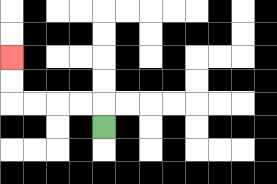{'start': '[4, 5]', 'end': '[0, 2]', 'path_directions': 'U,L,L,L,L,U,U', 'path_coordinates': '[[4, 5], [4, 4], [3, 4], [2, 4], [1, 4], [0, 4], [0, 3], [0, 2]]'}